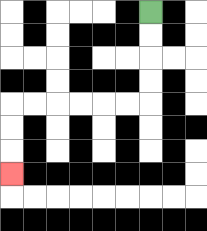{'start': '[6, 0]', 'end': '[0, 7]', 'path_directions': 'D,D,D,D,L,L,L,L,L,L,D,D,D', 'path_coordinates': '[[6, 0], [6, 1], [6, 2], [6, 3], [6, 4], [5, 4], [4, 4], [3, 4], [2, 4], [1, 4], [0, 4], [0, 5], [0, 6], [0, 7]]'}